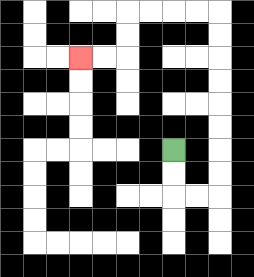{'start': '[7, 6]', 'end': '[3, 2]', 'path_directions': 'D,D,R,R,U,U,U,U,U,U,U,U,L,L,L,L,D,D,L,L', 'path_coordinates': '[[7, 6], [7, 7], [7, 8], [8, 8], [9, 8], [9, 7], [9, 6], [9, 5], [9, 4], [9, 3], [9, 2], [9, 1], [9, 0], [8, 0], [7, 0], [6, 0], [5, 0], [5, 1], [5, 2], [4, 2], [3, 2]]'}